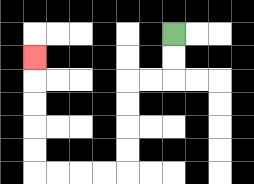{'start': '[7, 1]', 'end': '[1, 2]', 'path_directions': 'D,D,L,L,D,D,D,D,L,L,L,L,U,U,U,U,U', 'path_coordinates': '[[7, 1], [7, 2], [7, 3], [6, 3], [5, 3], [5, 4], [5, 5], [5, 6], [5, 7], [4, 7], [3, 7], [2, 7], [1, 7], [1, 6], [1, 5], [1, 4], [1, 3], [1, 2]]'}